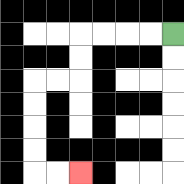{'start': '[7, 1]', 'end': '[3, 7]', 'path_directions': 'L,L,L,L,D,D,L,L,D,D,D,D,R,R', 'path_coordinates': '[[7, 1], [6, 1], [5, 1], [4, 1], [3, 1], [3, 2], [3, 3], [2, 3], [1, 3], [1, 4], [1, 5], [1, 6], [1, 7], [2, 7], [3, 7]]'}